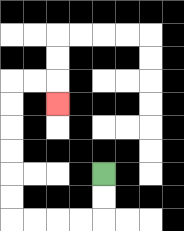{'start': '[4, 7]', 'end': '[2, 4]', 'path_directions': 'D,D,L,L,L,L,U,U,U,U,U,U,R,R,D', 'path_coordinates': '[[4, 7], [4, 8], [4, 9], [3, 9], [2, 9], [1, 9], [0, 9], [0, 8], [0, 7], [0, 6], [0, 5], [0, 4], [0, 3], [1, 3], [2, 3], [2, 4]]'}